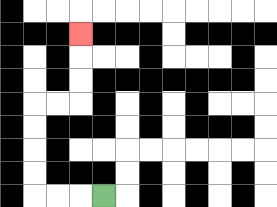{'start': '[4, 8]', 'end': '[3, 1]', 'path_directions': 'L,L,L,U,U,U,U,R,R,U,U,U', 'path_coordinates': '[[4, 8], [3, 8], [2, 8], [1, 8], [1, 7], [1, 6], [1, 5], [1, 4], [2, 4], [3, 4], [3, 3], [3, 2], [3, 1]]'}